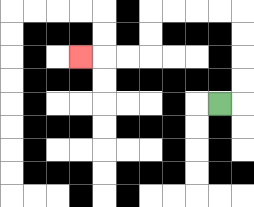{'start': '[9, 4]', 'end': '[3, 2]', 'path_directions': 'R,U,U,U,U,L,L,L,L,D,D,L,L,L', 'path_coordinates': '[[9, 4], [10, 4], [10, 3], [10, 2], [10, 1], [10, 0], [9, 0], [8, 0], [7, 0], [6, 0], [6, 1], [6, 2], [5, 2], [4, 2], [3, 2]]'}